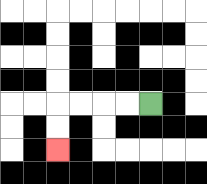{'start': '[6, 4]', 'end': '[2, 6]', 'path_directions': 'L,L,L,L,D,D', 'path_coordinates': '[[6, 4], [5, 4], [4, 4], [3, 4], [2, 4], [2, 5], [2, 6]]'}